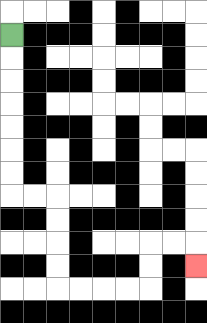{'start': '[0, 1]', 'end': '[8, 11]', 'path_directions': 'D,D,D,D,D,D,D,R,R,D,D,D,D,R,R,R,R,U,U,R,R,D', 'path_coordinates': '[[0, 1], [0, 2], [0, 3], [0, 4], [0, 5], [0, 6], [0, 7], [0, 8], [1, 8], [2, 8], [2, 9], [2, 10], [2, 11], [2, 12], [3, 12], [4, 12], [5, 12], [6, 12], [6, 11], [6, 10], [7, 10], [8, 10], [8, 11]]'}